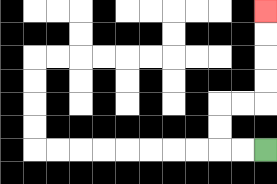{'start': '[11, 6]', 'end': '[11, 0]', 'path_directions': 'L,L,U,U,R,R,U,U,U,U', 'path_coordinates': '[[11, 6], [10, 6], [9, 6], [9, 5], [9, 4], [10, 4], [11, 4], [11, 3], [11, 2], [11, 1], [11, 0]]'}